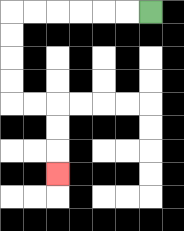{'start': '[6, 0]', 'end': '[2, 7]', 'path_directions': 'L,L,L,L,L,L,D,D,D,D,R,R,D,D,D', 'path_coordinates': '[[6, 0], [5, 0], [4, 0], [3, 0], [2, 0], [1, 0], [0, 0], [0, 1], [0, 2], [0, 3], [0, 4], [1, 4], [2, 4], [2, 5], [2, 6], [2, 7]]'}